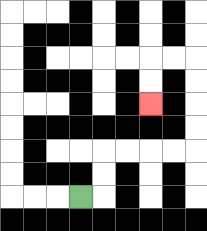{'start': '[3, 8]', 'end': '[6, 4]', 'path_directions': 'R,U,U,R,R,R,R,U,U,U,U,L,L,D,D', 'path_coordinates': '[[3, 8], [4, 8], [4, 7], [4, 6], [5, 6], [6, 6], [7, 6], [8, 6], [8, 5], [8, 4], [8, 3], [8, 2], [7, 2], [6, 2], [6, 3], [6, 4]]'}